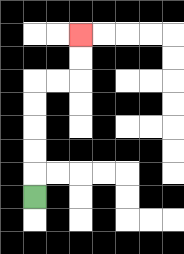{'start': '[1, 8]', 'end': '[3, 1]', 'path_directions': 'U,U,U,U,U,R,R,U,U', 'path_coordinates': '[[1, 8], [1, 7], [1, 6], [1, 5], [1, 4], [1, 3], [2, 3], [3, 3], [3, 2], [3, 1]]'}